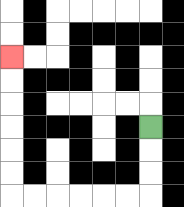{'start': '[6, 5]', 'end': '[0, 2]', 'path_directions': 'D,D,D,L,L,L,L,L,L,U,U,U,U,U,U', 'path_coordinates': '[[6, 5], [6, 6], [6, 7], [6, 8], [5, 8], [4, 8], [3, 8], [2, 8], [1, 8], [0, 8], [0, 7], [0, 6], [0, 5], [0, 4], [0, 3], [0, 2]]'}